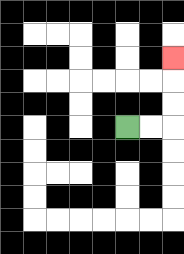{'start': '[5, 5]', 'end': '[7, 2]', 'path_directions': 'R,R,U,U,U', 'path_coordinates': '[[5, 5], [6, 5], [7, 5], [7, 4], [7, 3], [7, 2]]'}